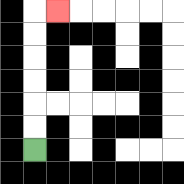{'start': '[1, 6]', 'end': '[2, 0]', 'path_directions': 'U,U,U,U,U,U,R', 'path_coordinates': '[[1, 6], [1, 5], [1, 4], [1, 3], [1, 2], [1, 1], [1, 0], [2, 0]]'}